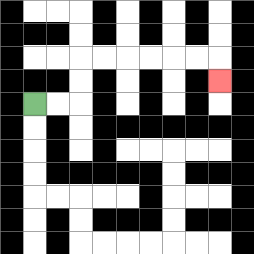{'start': '[1, 4]', 'end': '[9, 3]', 'path_directions': 'R,R,U,U,R,R,R,R,R,R,D', 'path_coordinates': '[[1, 4], [2, 4], [3, 4], [3, 3], [3, 2], [4, 2], [5, 2], [6, 2], [7, 2], [8, 2], [9, 2], [9, 3]]'}